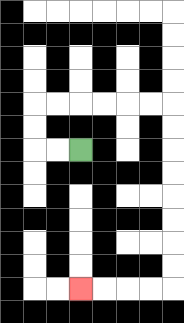{'start': '[3, 6]', 'end': '[3, 12]', 'path_directions': 'L,L,U,U,R,R,R,R,R,R,D,D,D,D,D,D,D,D,L,L,L,L', 'path_coordinates': '[[3, 6], [2, 6], [1, 6], [1, 5], [1, 4], [2, 4], [3, 4], [4, 4], [5, 4], [6, 4], [7, 4], [7, 5], [7, 6], [7, 7], [7, 8], [7, 9], [7, 10], [7, 11], [7, 12], [6, 12], [5, 12], [4, 12], [3, 12]]'}